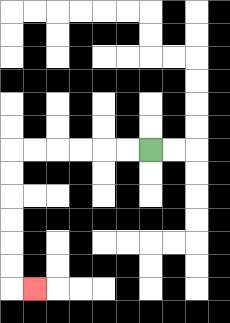{'start': '[6, 6]', 'end': '[1, 12]', 'path_directions': 'L,L,L,L,L,L,D,D,D,D,D,D,R', 'path_coordinates': '[[6, 6], [5, 6], [4, 6], [3, 6], [2, 6], [1, 6], [0, 6], [0, 7], [0, 8], [0, 9], [0, 10], [0, 11], [0, 12], [1, 12]]'}